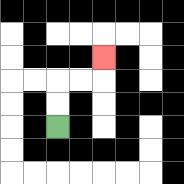{'start': '[2, 5]', 'end': '[4, 2]', 'path_directions': 'U,U,R,R,U', 'path_coordinates': '[[2, 5], [2, 4], [2, 3], [3, 3], [4, 3], [4, 2]]'}